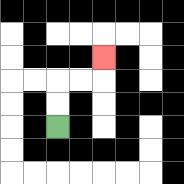{'start': '[2, 5]', 'end': '[4, 2]', 'path_directions': 'U,U,R,R,U', 'path_coordinates': '[[2, 5], [2, 4], [2, 3], [3, 3], [4, 3], [4, 2]]'}